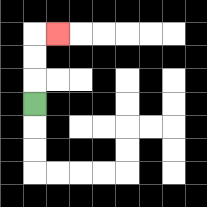{'start': '[1, 4]', 'end': '[2, 1]', 'path_directions': 'U,U,U,R', 'path_coordinates': '[[1, 4], [1, 3], [1, 2], [1, 1], [2, 1]]'}